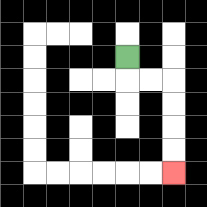{'start': '[5, 2]', 'end': '[7, 7]', 'path_directions': 'D,R,R,D,D,D,D', 'path_coordinates': '[[5, 2], [5, 3], [6, 3], [7, 3], [7, 4], [7, 5], [7, 6], [7, 7]]'}